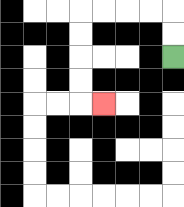{'start': '[7, 2]', 'end': '[4, 4]', 'path_directions': 'U,U,L,L,L,L,D,D,D,D,R', 'path_coordinates': '[[7, 2], [7, 1], [7, 0], [6, 0], [5, 0], [4, 0], [3, 0], [3, 1], [3, 2], [3, 3], [3, 4], [4, 4]]'}